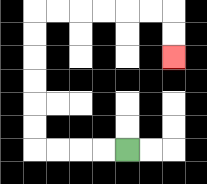{'start': '[5, 6]', 'end': '[7, 2]', 'path_directions': 'L,L,L,L,U,U,U,U,U,U,R,R,R,R,R,R,D,D', 'path_coordinates': '[[5, 6], [4, 6], [3, 6], [2, 6], [1, 6], [1, 5], [1, 4], [1, 3], [1, 2], [1, 1], [1, 0], [2, 0], [3, 0], [4, 0], [5, 0], [6, 0], [7, 0], [7, 1], [7, 2]]'}